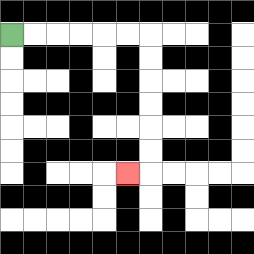{'start': '[0, 1]', 'end': '[5, 7]', 'path_directions': 'R,R,R,R,R,R,D,D,D,D,D,D,L', 'path_coordinates': '[[0, 1], [1, 1], [2, 1], [3, 1], [4, 1], [5, 1], [6, 1], [6, 2], [6, 3], [6, 4], [6, 5], [6, 6], [6, 7], [5, 7]]'}